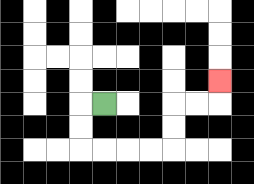{'start': '[4, 4]', 'end': '[9, 3]', 'path_directions': 'L,D,D,R,R,R,R,U,U,R,R,U', 'path_coordinates': '[[4, 4], [3, 4], [3, 5], [3, 6], [4, 6], [5, 6], [6, 6], [7, 6], [7, 5], [7, 4], [8, 4], [9, 4], [9, 3]]'}